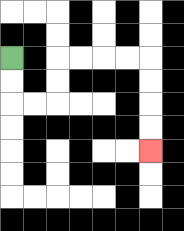{'start': '[0, 2]', 'end': '[6, 6]', 'path_directions': 'D,D,R,R,U,U,R,R,R,R,D,D,D,D', 'path_coordinates': '[[0, 2], [0, 3], [0, 4], [1, 4], [2, 4], [2, 3], [2, 2], [3, 2], [4, 2], [5, 2], [6, 2], [6, 3], [6, 4], [6, 5], [6, 6]]'}